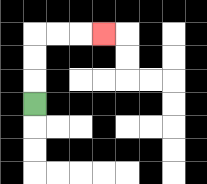{'start': '[1, 4]', 'end': '[4, 1]', 'path_directions': 'U,U,U,R,R,R', 'path_coordinates': '[[1, 4], [1, 3], [1, 2], [1, 1], [2, 1], [3, 1], [4, 1]]'}